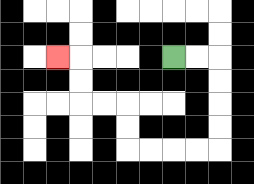{'start': '[7, 2]', 'end': '[2, 2]', 'path_directions': 'R,R,D,D,D,D,L,L,L,L,U,U,L,L,U,U,L', 'path_coordinates': '[[7, 2], [8, 2], [9, 2], [9, 3], [9, 4], [9, 5], [9, 6], [8, 6], [7, 6], [6, 6], [5, 6], [5, 5], [5, 4], [4, 4], [3, 4], [3, 3], [3, 2], [2, 2]]'}